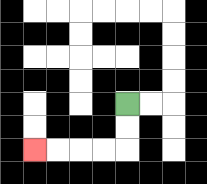{'start': '[5, 4]', 'end': '[1, 6]', 'path_directions': 'D,D,L,L,L,L', 'path_coordinates': '[[5, 4], [5, 5], [5, 6], [4, 6], [3, 6], [2, 6], [1, 6]]'}